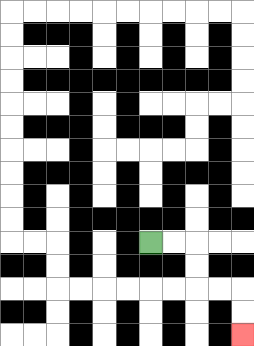{'start': '[6, 10]', 'end': '[10, 14]', 'path_directions': 'R,R,D,D,R,R,D,D', 'path_coordinates': '[[6, 10], [7, 10], [8, 10], [8, 11], [8, 12], [9, 12], [10, 12], [10, 13], [10, 14]]'}